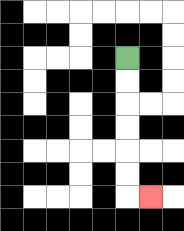{'start': '[5, 2]', 'end': '[6, 8]', 'path_directions': 'D,D,D,D,D,D,R', 'path_coordinates': '[[5, 2], [5, 3], [5, 4], [5, 5], [5, 6], [5, 7], [5, 8], [6, 8]]'}